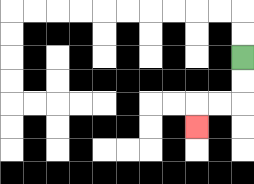{'start': '[10, 2]', 'end': '[8, 5]', 'path_directions': 'D,D,L,L,D', 'path_coordinates': '[[10, 2], [10, 3], [10, 4], [9, 4], [8, 4], [8, 5]]'}